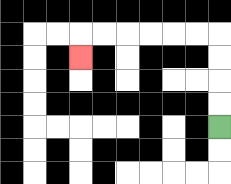{'start': '[9, 5]', 'end': '[3, 2]', 'path_directions': 'U,U,U,U,L,L,L,L,L,L,D', 'path_coordinates': '[[9, 5], [9, 4], [9, 3], [9, 2], [9, 1], [8, 1], [7, 1], [6, 1], [5, 1], [4, 1], [3, 1], [3, 2]]'}